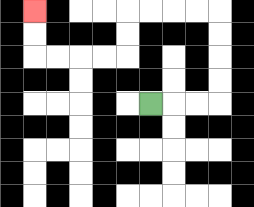{'start': '[6, 4]', 'end': '[1, 0]', 'path_directions': 'R,R,R,U,U,U,U,L,L,L,L,D,D,L,L,L,L,U,U', 'path_coordinates': '[[6, 4], [7, 4], [8, 4], [9, 4], [9, 3], [9, 2], [9, 1], [9, 0], [8, 0], [7, 0], [6, 0], [5, 0], [5, 1], [5, 2], [4, 2], [3, 2], [2, 2], [1, 2], [1, 1], [1, 0]]'}